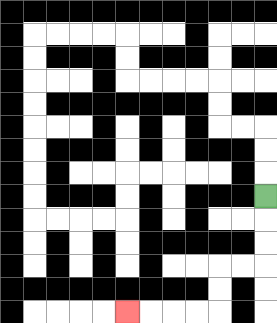{'start': '[11, 8]', 'end': '[5, 13]', 'path_directions': 'D,D,D,L,L,D,D,L,L,L,L', 'path_coordinates': '[[11, 8], [11, 9], [11, 10], [11, 11], [10, 11], [9, 11], [9, 12], [9, 13], [8, 13], [7, 13], [6, 13], [5, 13]]'}